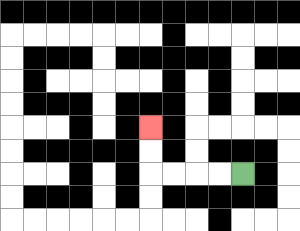{'start': '[10, 7]', 'end': '[6, 5]', 'path_directions': 'L,L,L,L,U,U', 'path_coordinates': '[[10, 7], [9, 7], [8, 7], [7, 7], [6, 7], [6, 6], [6, 5]]'}